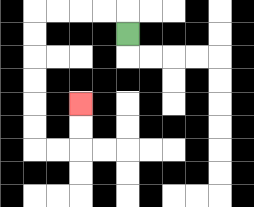{'start': '[5, 1]', 'end': '[3, 4]', 'path_directions': 'U,L,L,L,L,D,D,D,D,D,D,R,R,U,U', 'path_coordinates': '[[5, 1], [5, 0], [4, 0], [3, 0], [2, 0], [1, 0], [1, 1], [1, 2], [1, 3], [1, 4], [1, 5], [1, 6], [2, 6], [3, 6], [3, 5], [3, 4]]'}